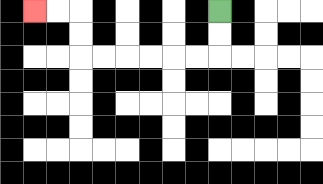{'start': '[9, 0]', 'end': '[1, 0]', 'path_directions': 'D,D,L,L,L,L,L,L,U,U,L,L', 'path_coordinates': '[[9, 0], [9, 1], [9, 2], [8, 2], [7, 2], [6, 2], [5, 2], [4, 2], [3, 2], [3, 1], [3, 0], [2, 0], [1, 0]]'}